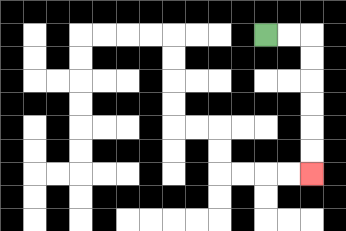{'start': '[11, 1]', 'end': '[13, 7]', 'path_directions': 'R,R,D,D,D,D,D,D', 'path_coordinates': '[[11, 1], [12, 1], [13, 1], [13, 2], [13, 3], [13, 4], [13, 5], [13, 6], [13, 7]]'}